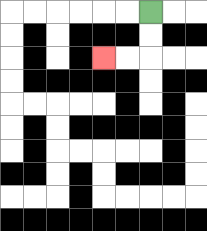{'start': '[6, 0]', 'end': '[4, 2]', 'path_directions': 'D,D,L,L', 'path_coordinates': '[[6, 0], [6, 1], [6, 2], [5, 2], [4, 2]]'}